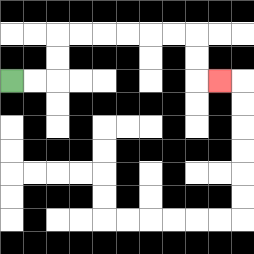{'start': '[0, 3]', 'end': '[9, 3]', 'path_directions': 'R,R,U,U,R,R,R,R,R,R,D,D,R', 'path_coordinates': '[[0, 3], [1, 3], [2, 3], [2, 2], [2, 1], [3, 1], [4, 1], [5, 1], [6, 1], [7, 1], [8, 1], [8, 2], [8, 3], [9, 3]]'}